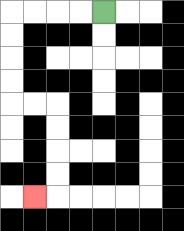{'start': '[4, 0]', 'end': '[1, 8]', 'path_directions': 'L,L,L,L,D,D,D,D,R,R,D,D,D,D,L', 'path_coordinates': '[[4, 0], [3, 0], [2, 0], [1, 0], [0, 0], [0, 1], [0, 2], [0, 3], [0, 4], [1, 4], [2, 4], [2, 5], [2, 6], [2, 7], [2, 8], [1, 8]]'}